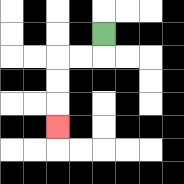{'start': '[4, 1]', 'end': '[2, 5]', 'path_directions': 'D,L,L,D,D,D', 'path_coordinates': '[[4, 1], [4, 2], [3, 2], [2, 2], [2, 3], [2, 4], [2, 5]]'}